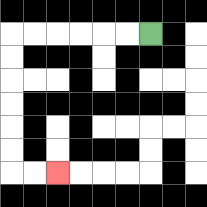{'start': '[6, 1]', 'end': '[2, 7]', 'path_directions': 'L,L,L,L,L,L,D,D,D,D,D,D,R,R', 'path_coordinates': '[[6, 1], [5, 1], [4, 1], [3, 1], [2, 1], [1, 1], [0, 1], [0, 2], [0, 3], [0, 4], [0, 5], [0, 6], [0, 7], [1, 7], [2, 7]]'}